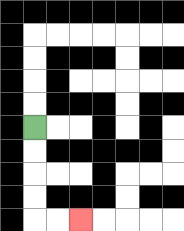{'start': '[1, 5]', 'end': '[3, 9]', 'path_directions': 'D,D,D,D,R,R', 'path_coordinates': '[[1, 5], [1, 6], [1, 7], [1, 8], [1, 9], [2, 9], [3, 9]]'}